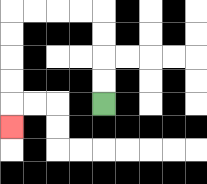{'start': '[4, 4]', 'end': '[0, 5]', 'path_directions': 'U,U,U,U,L,L,L,L,D,D,D,D,D', 'path_coordinates': '[[4, 4], [4, 3], [4, 2], [4, 1], [4, 0], [3, 0], [2, 0], [1, 0], [0, 0], [0, 1], [0, 2], [0, 3], [0, 4], [0, 5]]'}